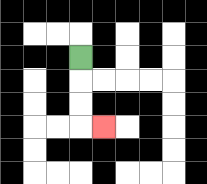{'start': '[3, 2]', 'end': '[4, 5]', 'path_directions': 'D,D,D,R', 'path_coordinates': '[[3, 2], [3, 3], [3, 4], [3, 5], [4, 5]]'}